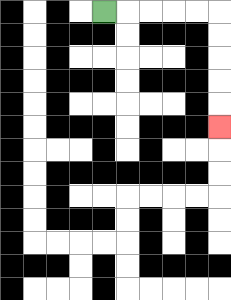{'start': '[4, 0]', 'end': '[9, 5]', 'path_directions': 'R,R,R,R,R,D,D,D,D,D', 'path_coordinates': '[[4, 0], [5, 0], [6, 0], [7, 0], [8, 0], [9, 0], [9, 1], [9, 2], [9, 3], [9, 4], [9, 5]]'}